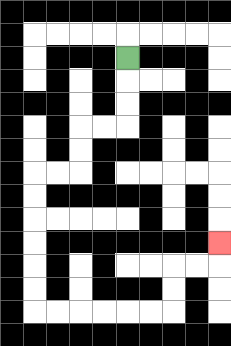{'start': '[5, 2]', 'end': '[9, 10]', 'path_directions': 'D,D,D,L,L,D,D,L,L,D,D,D,D,D,D,R,R,R,R,R,R,U,U,R,R,U', 'path_coordinates': '[[5, 2], [5, 3], [5, 4], [5, 5], [4, 5], [3, 5], [3, 6], [3, 7], [2, 7], [1, 7], [1, 8], [1, 9], [1, 10], [1, 11], [1, 12], [1, 13], [2, 13], [3, 13], [4, 13], [5, 13], [6, 13], [7, 13], [7, 12], [7, 11], [8, 11], [9, 11], [9, 10]]'}